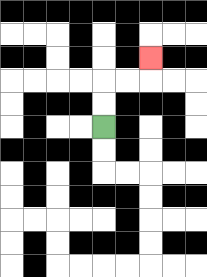{'start': '[4, 5]', 'end': '[6, 2]', 'path_directions': 'U,U,R,R,U', 'path_coordinates': '[[4, 5], [4, 4], [4, 3], [5, 3], [6, 3], [6, 2]]'}